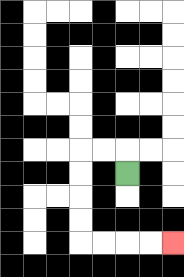{'start': '[5, 7]', 'end': '[7, 10]', 'path_directions': 'U,L,L,D,D,D,D,R,R,R,R', 'path_coordinates': '[[5, 7], [5, 6], [4, 6], [3, 6], [3, 7], [3, 8], [3, 9], [3, 10], [4, 10], [5, 10], [6, 10], [7, 10]]'}